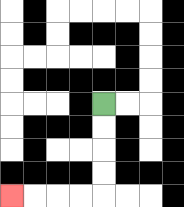{'start': '[4, 4]', 'end': '[0, 8]', 'path_directions': 'D,D,D,D,L,L,L,L', 'path_coordinates': '[[4, 4], [4, 5], [4, 6], [4, 7], [4, 8], [3, 8], [2, 8], [1, 8], [0, 8]]'}